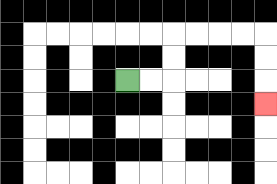{'start': '[5, 3]', 'end': '[11, 4]', 'path_directions': 'R,R,U,U,R,R,R,R,D,D,D', 'path_coordinates': '[[5, 3], [6, 3], [7, 3], [7, 2], [7, 1], [8, 1], [9, 1], [10, 1], [11, 1], [11, 2], [11, 3], [11, 4]]'}